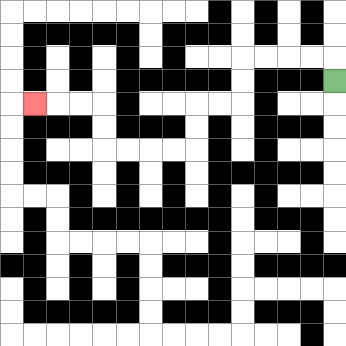{'start': '[14, 3]', 'end': '[1, 4]', 'path_directions': 'U,L,L,L,L,D,D,L,L,D,D,L,L,L,L,U,U,L,L,L', 'path_coordinates': '[[14, 3], [14, 2], [13, 2], [12, 2], [11, 2], [10, 2], [10, 3], [10, 4], [9, 4], [8, 4], [8, 5], [8, 6], [7, 6], [6, 6], [5, 6], [4, 6], [4, 5], [4, 4], [3, 4], [2, 4], [1, 4]]'}